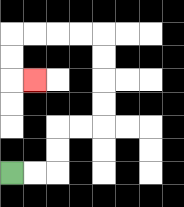{'start': '[0, 7]', 'end': '[1, 3]', 'path_directions': 'R,R,U,U,R,R,U,U,U,U,L,L,L,L,D,D,R', 'path_coordinates': '[[0, 7], [1, 7], [2, 7], [2, 6], [2, 5], [3, 5], [4, 5], [4, 4], [4, 3], [4, 2], [4, 1], [3, 1], [2, 1], [1, 1], [0, 1], [0, 2], [0, 3], [1, 3]]'}